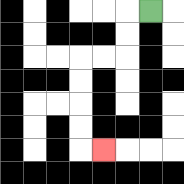{'start': '[6, 0]', 'end': '[4, 6]', 'path_directions': 'L,D,D,L,L,D,D,D,D,R', 'path_coordinates': '[[6, 0], [5, 0], [5, 1], [5, 2], [4, 2], [3, 2], [3, 3], [3, 4], [3, 5], [3, 6], [4, 6]]'}